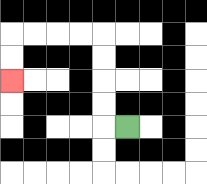{'start': '[5, 5]', 'end': '[0, 3]', 'path_directions': 'L,U,U,U,U,L,L,L,L,D,D', 'path_coordinates': '[[5, 5], [4, 5], [4, 4], [4, 3], [4, 2], [4, 1], [3, 1], [2, 1], [1, 1], [0, 1], [0, 2], [0, 3]]'}